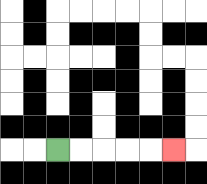{'start': '[2, 6]', 'end': '[7, 6]', 'path_directions': 'R,R,R,R,R', 'path_coordinates': '[[2, 6], [3, 6], [4, 6], [5, 6], [6, 6], [7, 6]]'}